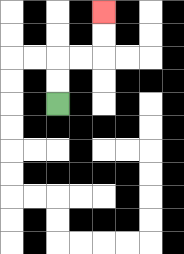{'start': '[2, 4]', 'end': '[4, 0]', 'path_directions': 'U,U,R,R,U,U', 'path_coordinates': '[[2, 4], [2, 3], [2, 2], [3, 2], [4, 2], [4, 1], [4, 0]]'}